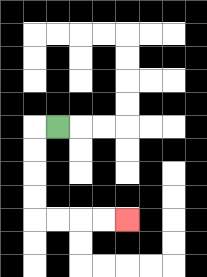{'start': '[2, 5]', 'end': '[5, 9]', 'path_directions': 'L,D,D,D,D,R,R,R,R', 'path_coordinates': '[[2, 5], [1, 5], [1, 6], [1, 7], [1, 8], [1, 9], [2, 9], [3, 9], [4, 9], [5, 9]]'}